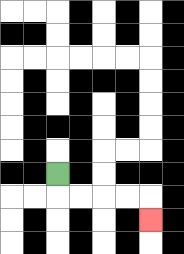{'start': '[2, 7]', 'end': '[6, 9]', 'path_directions': 'D,R,R,R,R,D', 'path_coordinates': '[[2, 7], [2, 8], [3, 8], [4, 8], [5, 8], [6, 8], [6, 9]]'}